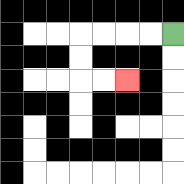{'start': '[7, 1]', 'end': '[5, 3]', 'path_directions': 'L,L,L,L,D,D,R,R', 'path_coordinates': '[[7, 1], [6, 1], [5, 1], [4, 1], [3, 1], [3, 2], [3, 3], [4, 3], [5, 3]]'}